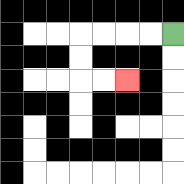{'start': '[7, 1]', 'end': '[5, 3]', 'path_directions': 'L,L,L,L,D,D,R,R', 'path_coordinates': '[[7, 1], [6, 1], [5, 1], [4, 1], [3, 1], [3, 2], [3, 3], [4, 3], [5, 3]]'}